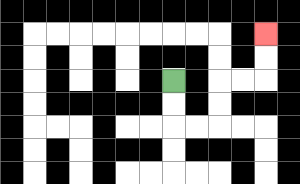{'start': '[7, 3]', 'end': '[11, 1]', 'path_directions': 'D,D,R,R,U,U,R,R,U,U', 'path_coordinates': '[[7, 3], [7, 4], [7, 5], [8, 5], [9, 5], [9, 4], [9, 3], [10, 3], [11, 3], [11, 2], [11, 1]]'}